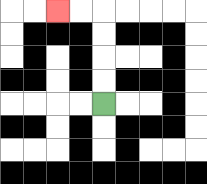{'start': '[4, 4]', 'end': '[2, 0]', 'path_directions': 'U,U,U,U,L,L', 'path_coordinates': '[[4, 4], [4, 3], [4, 2], [4, 1], [4, 0], [3, 0], [2, 0]]'}